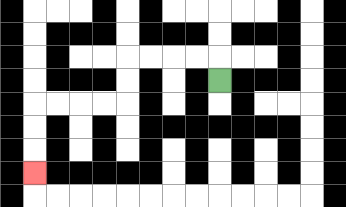{'start': '[9, 3]', 'end': '[1, 7]', 'path_directions': 'U,L,L,L,L,D,D,L,L,L,L,D,D,D', 'path_coordinates': '[[9, 3], [9, 2], [8, 2], [7, 2], [6, 2], [5, 2], [5, 3], [5, 4], [4, 4], [3, 4], [2, 4], [1, 4], [1, 5], [1, 6], [1, 7]]'}